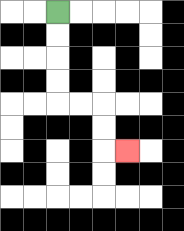{'start': '[2, 0]', 'end': '[5, 6]', 'path_directions': 'D,D,D,D,R,R,D,D,R', 'path_coordinates': '[[2, 0], [2, 1], [2, 2], [2, 3], [2, 4], [3, 4], [4, 4], [4, 5], [4, 6], [5, 6]]'}